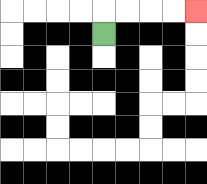{'start': '[4, 1]', 'end': '[8, 0]', 'path_directions': 'U,R,R,R,R', 'path_coordinates': '[[4, 1], [4, 0], [5, 0], [6, 0], [7, 0], [8, 0]]'}